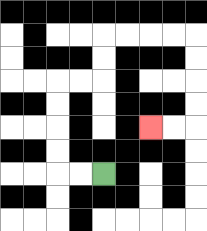{'start': '[4, 7]', 'end': '[6, 5]', 'path_directions': 'L,L,U,U,U,U,R,R,U,U,R,R,R,R,D,D,D,D,L,L', 'path_coordinates': '[[4, 7], [3, 7], [2, 7], [2, 6], [2, 5], [2, 4], [2, 3], [3, 3], [4, 3], [4, 2], [4, 1], [5, 1], [6, 1], [7, 1], [8, 1], [8, 2], [8, 3], [8, 4], [8, 5], [7, 5], [6, 5]]'}